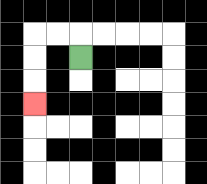{'start': '[3, 2]', 'end': '[1, 4]', 'path_directions': 'U,L,L,D,D,D', 'path_coordinates': '[[3, 2], [3, 1], [2, 1], [1, 1], [1, 2], [1, 3], [1, 4]]'}